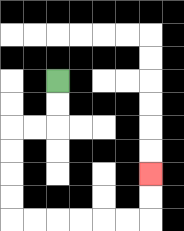{'start': '[2, 3]', 'end': '[6, 7]', 'path_directions': 'D,D,L,L,D,D,D,D,R,R,R,R,R,R,U,U', 'path_coordinates': '[[2, 3], [2, 4], [2, 5], [1, 5], [0, 5], [0, 6], [0, 7], [0, 8], [0, 9], [1, 9], [2, 9], [3, 9], [4, 9], [5, 9], [6, 9], [6, 8], [6, 7]]'}